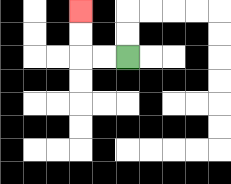{'start': '[5, 2]', 'end': '[3, 0]', 'path_directions': 'L,L,U,U', 'path_coordinates': '[[5, 2], [4, 2], [3, 2], [3, 1], [3, 0]]'}